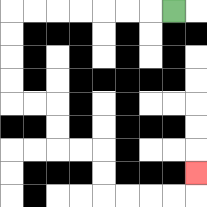{'start': '[7, 0]', 'end': '[8, 7]', 'path_directions': 'L,L,L,L,L,L,L,D,D,D,D,R,R,D,D,R,R,D,D,R,R,R,R,U', 'path_coordinates': '[[7, 0], [6, 0], [5, 0], [4, 0], [3, 0], [2, 0], [1, 0], [0, 0], [0, 1], [0, 2], [0, 3], [0, 4], [1, 4], [2, 4], [2, 5], [2, 6], [3, 6], [4, 6], [4, 7], [4, 8], [5, 8], [6, 8], [7, 8], [8, 8], [8, 7]]'}